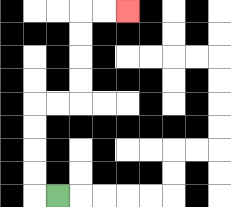{'start': '[2, 8]', 'end': '[5, 0]', 'path_directions': 'L,U,U,U,U,R,R,U,U,U,U,R,R', 'path_coordinates': '[[2, 8], [1, 8], [1, 7], [1, 6], [1, 5], [1, 4], [2, 4], [3, 4], [3, 3], [3, 2], [3, 1], [3, 0], [4, 0], [5, 0]]'}